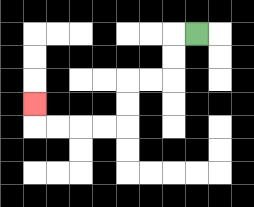{'start': '[8, 1]', 'end': '[1, 4]', 'path_directions': 'L,D,D,L,L,D,D,L,L,L,L,U', 'path_coordinates': '[[8, 1], [7, 1], [7, 2], [7, 3], [6, 3], [5, 3], [5, 4], [5, 5], [4, 5], [3, 5], [2, 5], [1, 5], [1, 4]]'}